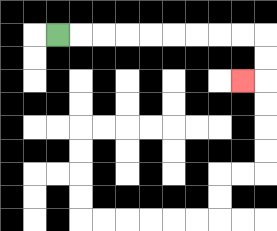{'start': '[2, 1]', 'end': '[10, 3]', 'path_directions': 'R,R,R,R,R,R,R,R,R,D,D,L', 'path_coordinates': '[[2, 1], [3, 1], [4, 1], [5, 1], [6, 1], [7, 1], [8, 1], [9, 1], [10, 1], [11, 1], [11, 2], [11, 3], [10, 3]]'}